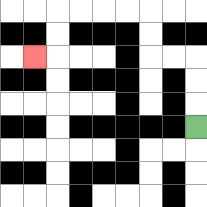{'start': '[8, 5]', 'end': '[1, 2]', 'path_directions': 'U,U,U,L,L,U,U,L,L,L,L,D,D,L', 'path_coordinates': '[[8, 5], [8, 4], [8, 3], [8, 2], [7, 2], [6, 2], [6, 1], [6, 0], [5, 0], [4, 0], [3, 0], [2, 0], [2, 1], [2, 2], [1, 2]]'}